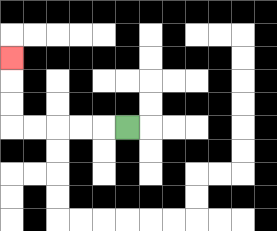{'start': '[5, 5]', 'end': '[0, 2]', 'path_directions': 'L,L,L,L,L,U,U,U', 'path_coordinates': '[[5, 5], [4, 5], [3, 5], [2, 5], [1, 5], [0, 5], [0, 4], [0, 3], [0, 2]]'}